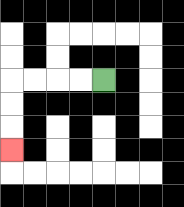{'start': '[4, 3]', 'end': '[0, 6]', 'path_directions': 'L,L,L,L,D,D,D', 'path_coordinates': '[[4, 3], [3, 3], [2, 3], [1, 3], [0, 3], [0, 4], [0, 5], [0, 6]]'}